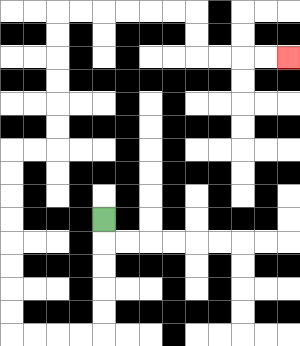{'start': '[4, 9]', 'end': '[12, 2]', 'path_directions': 'D,D,D,D,D,L,L,L,L,U,U,U,U,U,U,U,U,R,R,U,U,U,U,U,U,R,R,R,R,R,R,D,D,R,R,R,R', 'path_coordinates': '[[4, 9], [4, 10], [4, 11], [4, 12], [4, 13], [4, 14], [3, 14], [2, 14], [1, 14], [0, 14], [0, 13], [0, 12], [0, 11], [0, 10], [0, 9], [0, 8], [0, 7], [0, 6], [1, 6], [2, 6], [2, 5], [2, 4], [2, 3], [2, 2], [2, 1], [2, 0], [3, 0], [4, 0], [5, 0], [6, 0], [7, 0], [8, 0], [8, 1], [8, 2], [9, 2], [10, 2], [11, 2], [12, 2]]'}